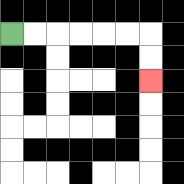{'start': '[0, 1]', 'end': '[6, 3]', 'path_directions': 'R,R,R,R,R,R,D,D', 'path_coordinates': '[[0, 1], [1, 1], [2, 1], [3, 1], [4, 1], [5, 1], [6, 1], [6, 2], [6, 3]]'}